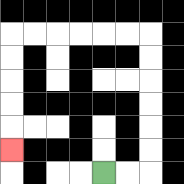{'start': '[4, 7]', 'end': '[0, 6]', 'path_directions': 'R,R,U,U,U,U,U,U,L,L,L,L,L,L,D,D,D,D,D', 'path_coordinates': '[[4, 7], [5, 7], [6, 7], [6, 6], [6, 5], [6, 4], [6, 3], [6, 2], [6, 1], [5, 1], [4, 1], [3, 1], [2, 1], [1, 1], [0, 1], [0, 2], [0, 3], [0, 4], [0, 5], [0, 6]]'}